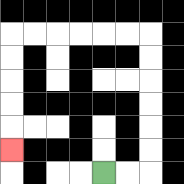{'start': '[4, 7]', 'end': '[0, 6]', 'path_directions': 'R,R,U,U,U,U,U,U,L,L,L,L,L,L,D,D,D,D,D', 'path_coordinates': '[[4, 7], [5, 7], [6, 7], [6, 6], [6, 5], [6, 4], [6, 3], [6, 2], [6, 1], [5, 1], [4, 1], [3, 1], [2, 1], [1, 1], [0, 1], [0, 2], [0, 3], [0, 4], [0, 5], [0, 6]]'}